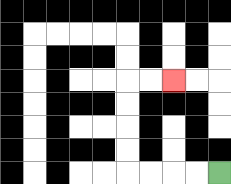{'start': '[9, 7]', 'end': '[7, 3]', 'path_directions': 'L,L,L,L,U,U,U,U,R,R', 'path_coordinates': '[[9, 7], [8, 7], [7, 7], [6, 7], [5, 7], [5, 6], [5, 5], [5, 4], [5, 3], [6, 3], [7, 3]]'}